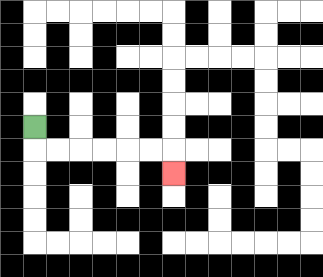{'start': '[1, 5]', 'end': '[7, 7]', 'path_directions': 'D,R,R,R,R,R,R,D', 'path_coordinates': '[[1, 5], [1, 6], [2, 6], [3, 6], [4, 6], [5, 6], [6, 6], [7, 6], [7, 7]]'}